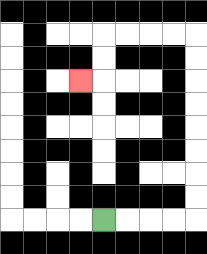{'start': '[4, 9]', 'end': '[3, 3]', 'path_directions': 'R,R,R,R,U,U,U,U,U,U,U,U,L,L,L,L,D,D,L', 'path_coordinates': '[[4, 9], [5, 9], [6, 9], [7, 9], [8, 9], [8, 8], [8, 7], [8, 6], [8, 5], [8, 4], [8, 3], [8, 2], [8, 1], [7, 1], [6, 1], [5, 1], [4, 1], [4, 2], [4, 3], [3, 3]]'}